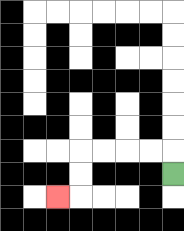{'start': '[7, 7]', 'end': '[2, 8]', 'path_directions': 'U,L,L,L,L,D,D,L', 'path_coordinates': '[[7, 7], [7, 6], [6, 6], [5, 6], [4, 6], [3, 6], [3, 7], [3, 8], [2, 8]]'}